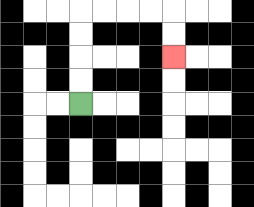{'start': '[3, 4]', 'end': '[7, 2]', 'path_directions': 'U,U,U,U,R,R,R,R,D,D', 'path_coordinates': '[[3, 4], [3, 3], [3, 2], [3, 1], [3, 0], [4, 0], [5, 0], [6, 0], [7, 0], [7, 1], [7, 2]]'}